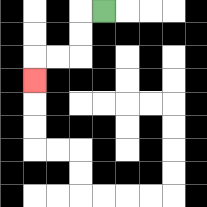{'start': '[4, 0]', 'end': '[1, 3]', 'path_directions': 'L,D,D,L,L,D', 'path_coordinates': '[[4, 0], [3, 0], [3, 1], [3, 2], [2, 2], [1, 2], [1, 3]]'}